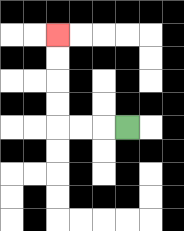{'start': '[5, 5]', 'end': '[2, 1]', 'path_directions': 'L,L,L,U,U,U,U', 'path_coordinates': '[[5, 5], [4, 5], [3, 5], [2, 5], [2, 4], [2, 3], [2, 2], [2, 1]]'}